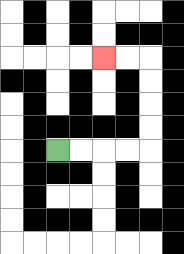{'start': '[2, 6]', 'end': '[4, 2]', 'path_directions': 'R,R,R,R,U,U,U,U,L,L', 'path_coordinates': '[[2, 6], [3, 6], [4, 6], [5, 6], [6, 6], [6, 5], [6, 4], [6, 3], [6, 2], [5, 2], [4, 2]]'}